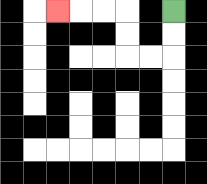{'start': '[7, 0]', 'end': '[2, 0]', 'path_directions': 'D,D,L,L,U,U,L,L,L', 'path_coordinates': '[[7, 0], [7, 1], [7, 2], [6, 2], [5, 2], [5, 1], [5, 0], [4, 0], [3, 0], [2, 0]]'}